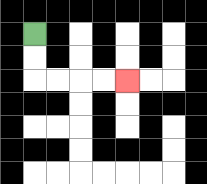{'start': '[1, 1]', 'end': '[5, 3]', 'path_directions': 'D,D,R,R,R,R', 'path_coordinates': '[[1, 1], [1, 2], [1, 3], [2, 3], [3, 3], [4, 3], [5, 3]]'}